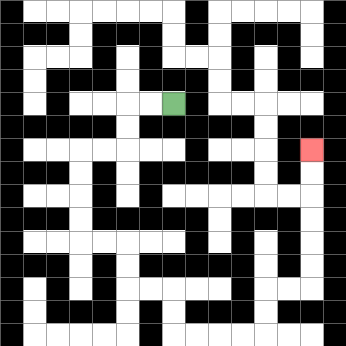{'start': '[7, 4]', 'end': '[13, 6]', 'path_directions': 'L,L,D,D,L,L,D,D,D,D,R,R,D,D,R,R,D,D,R,R,R,R,U,U,R,R,U,U,U,U,U,U', 'path_coordinates': '[[7, 4], [6, 4], [5, 4], [5, 5], [5, 6], [4, 6], [3, 6], [3, 7], [3, 8], [3, 9], [3, 10], [4, 10], [5, 10], [5, 11], [5, 12], [6, 12], [7, 12], [7, 13], [7, 14], [8, 14], [9, 14], [10, 14], [11, 14], [11, 13], [11, 12], [12, 12], [13, 12], [13, 11], [13, 10], [13, 9], [13, 8], [13, 7], [13, 6]]'}